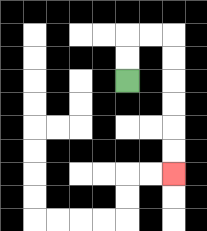{'start': '[5, 3]', 'end': '[7, 7]', 'path_directions': 'U,U,R,R,D,D,D,D,D,D', 'path_coordinates': '[[5, 3], [5, 2], [5, 1], [6, 1], [7, 1], [7, 2], [7, 3], [7, 4], [7, 5], [7, 6], [7, 7]]'}